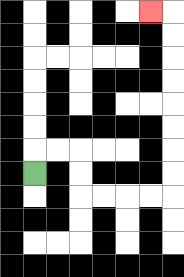{'start': '[1, 7]', 'end': '[6, 0]', 'path_directions': 'U,R,R,D,D,R,R,R,R,U,U,U,U,U,U,U,U,L', 'path_coordinates': '[[1, 7], [1, 6], [2, 6], [3, 6], [3, 7], [3, 8], [4, 8], [5, 8], [6, 8], [7, 8], [7, 7], [7, 6], [7, 5], [7, 4], [7, 3], [7, 2], [7, 1], [7, 0], [6, 0]]'}